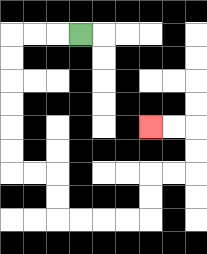{'start': '[3, 1]', 'end': '[6, 5]', 'path_directions': 'L,L,L,D,D,D,D,D,D,R,R,D,D,R,R,R,R,U,U,R,R,U,U,L,L', 'path_coordinates': '[[3, 1], [2, 1], [1, 1], [0, 1], [0, 2], [0, 3], [0, 4], [0, 5], [0, 6], [0, 7], [1, 7], [2, 7], [2, 8], [2, 9], [3, 9], [4, 9], [5, 9], [6, 9], [6, 8], [6, 7], [7, 7], [8, 7], [8, 6], [8, 5], [7, 5], [6, 5]]'}